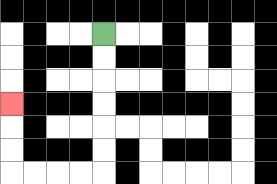{'start': '[4, 1]', 'end': '[0, 4]', 'path_directions': 'D,D,D,D,D,D,L,L,L,L,U,U,U', 'path_coordinates': '[[4, 1], [4, 2], [4, 3], [4, 4], [4, 5], [4, 6], [4, 7], [3, 7], [2, 7], [1, 7], [0, 7], [0, 6], [0, 5], [0, 4]]'}